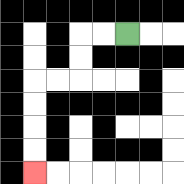{'start': '[5, 1]', 'end': '[1, 7]', 'path_directions': 'L,L,D,D,L,L,D,D,D,D', 'path_coordinates': '[[5, 1], [4, 1], [3, 1], [3, 2], [3, 3], [2, 3], [1, 3], [1, 4], [1, 5], [1, 6], [1, 7]]'}